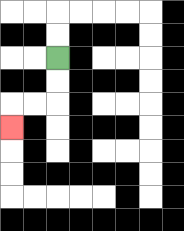{'start': '[2, 2]', 'end': '[0, 5]', 'path_directions': 'D,D,L,L,D', 'path_coordinates': '[[2, 2], [2, 3], [2, 4], [1, 4], [0, 4], [0, 5]]'}